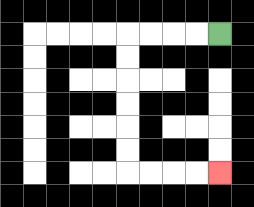{'start': '[9, 1]', 'end': '[9, 7]', 'path_directions': 'L,L,L,L,D,D,D,D,D,D,R,R,R,R', 'path_coordinates': '[[9, 1], [8, 1], [7, 1], [6, 1], [5, 1], [5, 2], [5, 3], [5, 4], [5, 5], [5, 6], [5, 7], [6, 7], [7, 7], [8, 7], [9, 7]]'}